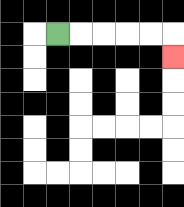{'start': '[2, 1]', 'end': '[7, 2]', 'path_directions': 'R,R,R,R,R,D', 'path_coordinates': '[[2, 1], [3, 1], [4, 1], [5, 1], [6, 1], [7, 1], [7, 2]]'}